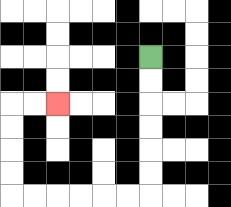{'start': '[6, 2]', 'end': '[2, 4]', 'path_directions': 'D,D,D,D,D,D,L,L,L,L,L,L,U,U,U,U,R,R', 'path_coordinates': '[[6, 2], [6, 3], [6, 4], [6, 5], [6, 6], [6, 7], [6, 8], [5, 8], [4, 8], [3, 8], [2, 8], [1, 8], [0, 8], [0, 7], [0, 6], [0, 5], [0, 4], [1, 4], [2, 4]]'}